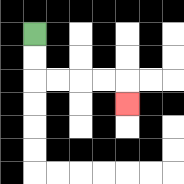{'start': '[1, 1]', 'end': '[5, 4]', 'path_directions': 'D,D,R,R,R,R,D', 'path_coordinates': '[[1, 1], [1, 2], [1, 3], [2, 3], [3, 3], [4, 3], [5, 3], [5, 4]]'}